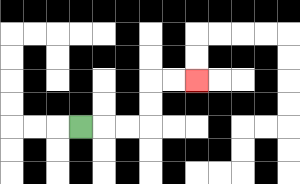{'start': '[3, 5]', 'end': '[8, 3]', 'path_directions': 'R,R,R,U,U,R,R', 'path_coordinates': '[[3, 5], [4, 5], [5, 5], [6, 5], [6, 4], [6, 3], [7, 3], [8, 3]]'}